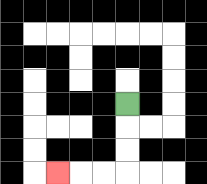{'start': '[5, 4]', 'end': '[2, 7]', 'path_directions': 'D,D,D,L,L,L', 'path_coordinates': '[[5, 4], [5, 5], [5, 6], [5, 7], [4, 7], [3, 7], [2, 7]]'}